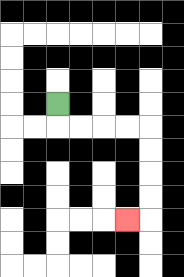{'start': '[2, 4]', 'end': '[5, 9]', 'path_directions': 'D,R,R,R,R,D,D,D,D,L', 'path_coordinates': '[[2, 4], [2, 5], [3, 5], [4, 5], [5, 5], [6, 5], [6, 6], [6, 7], [6, 8], [6, 9], [5, 9]]'}